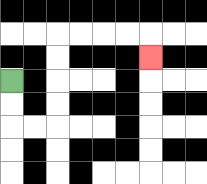{'start': '[0, 3]', 'end': '[6, 2]', 'path_directions': 'D,D,R,R,U,U,U,U,R,R,R,R,D', 'path_coordinates': '[[0, 3], [0, 4], [0, 5], [1, 5], [2, 5], [2, 4], [2, 3], [2, 2], [2, 1], [3, 1], [4, 1], [5, 1], [6, 1], [6, 2]]'}